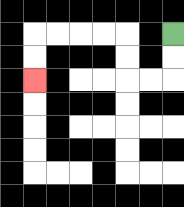{'start': '[7, 1]', 'end': '[1, 3]', 'path_directions': 'D,D,L,L,U,U,L,L,L,L,D,D', 'path_coordinates': '[[7, 1], [7, 2], [7, 3], [6, 3], [5, 3], [5, 2], [5, 1], [4, 1], [3, 1], [2, 1], [1, 1], [1, 2], [1, 3]]'}